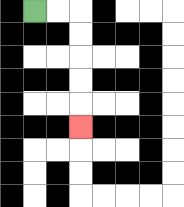{'start': '[1, 0]', 'end': '[3, 5]', 'path_directions': 'R,R,D,D,D,D,D', 'path_coordinates': '[[1, 0], [2, 0], [3, 0], [3, 1], [3, 2], [3, 3], [3, 4], [3, 5]]'}